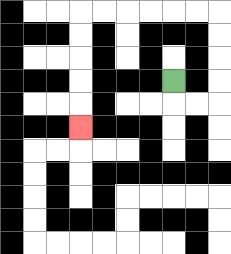{'start': '[7, 3]', 'end': '[3, 5]', 'path_directions': 'D,R,R,U,U,U,U,L,L,L,L,L,L,D,D,D,D,D', 'path_coordinates': '[[7, 3], [7, 4], [8, 4], [9, 4], [9, 3], [9, 2], [9, 1], [9, 0], [8, 0], [7, 0], [6, 0], [5, 0], [4, 0], [3, 0], [3, 1], [3, 2], [3, 3], [3, 4], [3, 5]]'}